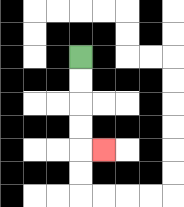{'start': '[3, 2]', 'end': '[4, 6]', 'path_directions': 'D,D,D,D,R', 'path_coordinates': '[[3, 2], [3, 3], [3, 4], [3, 5], [3, 6], [4, 6]]'}